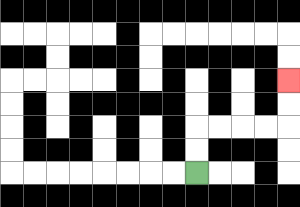{'start': '[8, 7]', 'end': '[12, 3]', 'path_directions': 'U,U,R,R,R,R,U,U', 'path_coordinates': '[[8, 7], [8, 6], [8, 5], [9, 5], [10, 5], [11, 5], [12, 5], [12, 4], [12, 3]]'}